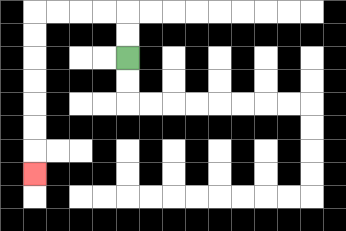{'start': '[5, 2]', 'end': '[1, 7]', 'path_directions': 'U,U,L,L,L,L,D,D,D,D,D,D,D', 'path_coordinates': '[[5, 2], [5, 1], [5, 0], [4, 0], [3, 0], [2, 0], [1, 0], [1, 1], [1, 2], [1, 3], [1, 4], [1, 5], [1, 6], [1, 7]]'}